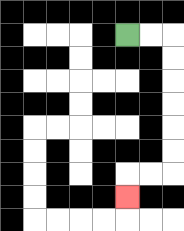{'start': '[5, 1]', 'end': '[5, 8]', 'path_directions': 'R,R,D,D,D,D,D,D,L,L,D', 'path_coordinates': '[[5, 1], [6, 1], [7, 1], [7, 2], [7, 3], [7, 4], [7, 5], [7, 6], [7, 7], [6, 7], [5, 7], [5, 8]]'}